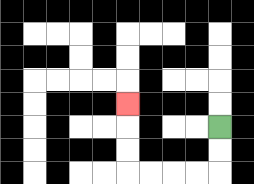{'start': '[9, 5]', 'end': '[5, 4]', 'path_directions': 'D,D,L,L,L,L,U,U,U', 'path_coordinates': '[[9, 5], [9, 6], [9, 7], [8, 7], [7, 7], [6, 7], [5, 7], [5, 6], [5, 5], [5, 4]]'}